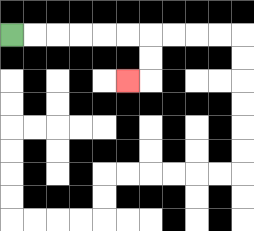{'start': '[0, 1]', 'end': '[5, 3]', 'path_directions': 'R,R,R,R,R,R,D,D,L', 'path_coordinates': '[[0, 1], [1, 1], [2, 1], [3, 1], [4, 1], [5, 1], [6, 1], [6, 2], [6, 3], [5, 3]]'}